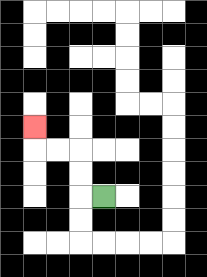{'start': '[4, 8]', 'end': '[1, 5]', 'path_directions': 'L,U,U,L,L,U', 'path_coordinates': '[[4, 8], [3, 8], [3, 7], [3, 6], [2, 6], [1, 6], [1, 5]]'}